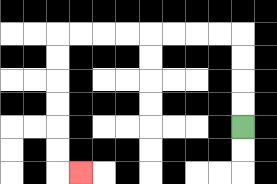{'start': '[10, 5]', 'end': '[3, 7]', 'path_directions': 'U,U,U,U,L,L,L,L,L,L,L,L,D,D,D,D,D,D,R', 'path_coordinates': '[[10, 5], [10, 4], [10, 3], [10, 2], [10, 1], [9, 1], [8, 1], [7, 1], [6, 1], [5, 1], [4, 1], [3, 1], [2, 1], [2, 2], [2, 3], [2, 4], [2, 5], [2, 6], [2, 7], [3, 7]]'}